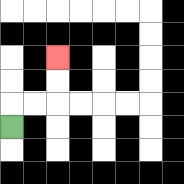{'start': '[0, 5]', 'end': '[2, 2]', 'path_directions': 'U,R,R,U,U', 'path_coordinates': '[[0, 5], [0, 4], [1, 4], [2, 4], [2, 3], [2, 2]]'}